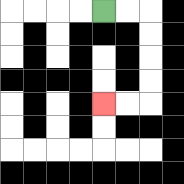{'start': '[4, 0]', 'end': '[4, 4]', 'path_directions': 'R,R,D,D,D,D,L,L', 'path_coordinates': '[[4, 0], [5, 0], [6, 0], [6, 1], [6, 2], [6, 3], [6, 4], [5, 4], [4, 4]]'}